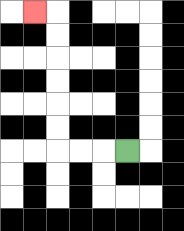{'start': '[5, 6]', 'end': '[1, 0]', 'path_directions': 'L,L,L,U,U,U,U,U,U,L', 'path_coordinates': '[[5, 6], [4, 6], [3, 6], [2, 6], [2, 5], [2, 4], [2, 3], [2, 2], [2, 1], [2, 0], [1, 0]]'}